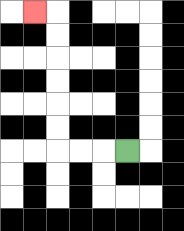{'start': '[5, 6]', 'end': '[1, 0]', 'path_directions': 'L,L,L,U,U,U,U,U,U,L', 'path_coordinates': '[[5, 6], [4, 6], [3, 6], [2, 6], [2, 5], [2, 4], [2, 3], [2, 2], [2, 1], [2, 0], [1, 0]]'}